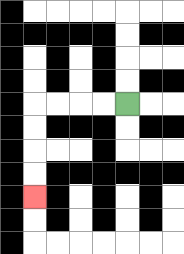{'start': '[5, 4]', 'end': '[1, 8]', 'path_directions': 'L,L,L,L,D,D,D,D', 'path_coordinates': '[[5, 4], [4, 4], [3, 4], [2, 4], [1, 4], [1, 5], [1, 6], [1, 7], [1, 8]]'}